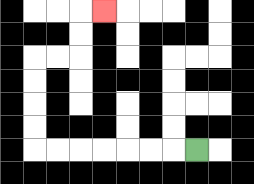{'start': '[8, 6]', 'end': '[4, 0]', 'path_directions': 'L,L,L,L,L,L,L,U,U,U,U,R,R,U,U,R', 'path_coordinates': '[[8, 6], [7, 6], [6, 6], [5, 6], [4, 6], [3, 6], [2, 6], [1, 6], [1, 5], [1, 4], [1, 3], [1, 2], [2, 2], [3, 2], [3, 1], [3, 0], [4, 0]]'}